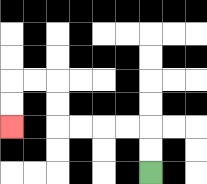{'start': '[6, 7]', 'end': '[0, 5]', 'path_directions': 'U,U,L,L,L,L,U,U,L,L,D,D', 'path_coordinates': '[[6, 7], [6, 6], [6, 5], [5, 5], [4, 5], [3, 5], [2, 5], [2, 4], [2, 3], [1, 3], [0, 3], [0, 4], [0, 5]]'}